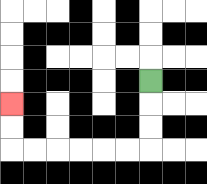{'start': '[6, 3]', 'end': '[0, 4]', 'path_directions': 'D,D,D,L,L,L,L,L,L,U,U', 'path_coordinates': '[[6, 3], [6, 4], [6, 5], [6, 6], [5, 6], [4, 6], [3, 6], [2, 6], [1, 6], [0, 6], [0, 5], [0, 4]]'}